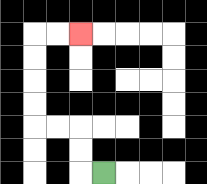{'start': '[4, 7]', 'end': '[3, 1]', 'path_directions': 'L,U,U,L,L,U,U,U,U,R,R', 'path_coordinates': '[[4, 7], [3, 7], [3, 6], [3, 5], [2, 5], [1, 5], [1, 4], [1, 3], [1, 2], [1, 1], [2, 1], [3, 1]]'}